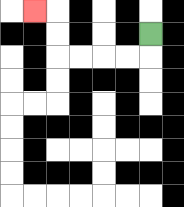{'start': '[6, 1]', 'end': '[1, 0]', 'path_directions': 'D,L,L,L,L,U,U,L', 'path_coordinates': '[[6, 1], [6, 2], [5, 2], [4, 2], [3, 2], [2, 2], [2, 1], [2, 0], [1, 0]]'}